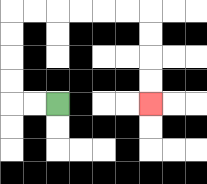{'start': '[2, 4]', 'end': '[6, 4]', 'path_directions': 'L,L,U,U,U,U,R,R,R,R,R,R,D,D,D,D', 'path_coordinates': '[[2, 4], [1, 4], [0, 4], [0, 3], [0, 2], [0, 1], [0, 0], [1, 0], [2, 0], [3, 0], [4, 0], [5, 0], [6, 0], [6, 1], [6, 2], [6, 3], [6, 4]]'}